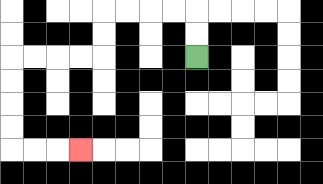{'start': '[8, 2]', 'end': '[3, 6]', 'path_directions': 'U,U,L,L,L,L,D,D,L,L,L,L,D,D,D,D,R,R,R', 'path_coordinates': '[[8, 2], [8, 1], [8, 0], [7, 0], [6, 0], [5, 0], [4, 0], [4, 1], [4, 2], [3, 2], [2, 2], [1, 2], [0, 2], [0, 3], [0, 4], [0, 5], [0, 6], [1, 6], [2, 6], [3, 6]]'}